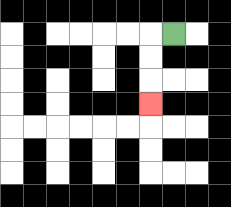{'start': '[7, 1]', 'end': '[6, 4]', 'path_directions': 'L,D,D,D', 'path_coordinates': '[[7, 1], [6, 1], [6, 2], [6, 3], [6, 4]]'}